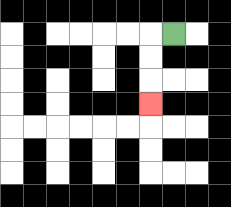{'start': '[7, 1]', 'end': '[6, 4]', 'path_directions': 'L,D,D,D', 'path_coordinates': '[[7, 1], [6, 1], [6, 2], [6, 3], [6, 4]]'}